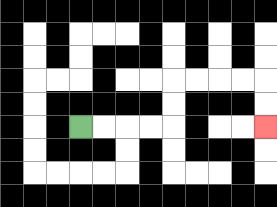{'start': '[3, 5]', 'end': '[11, 5]', 'path_directions': 'R,R,R,R,U,U,R,R,R,R,D,D', 'path_coordinates': '[[3, 5], [4, 5], [5, 5], [6, 5], [7, 5], [7, 4], [7, 3], [8, 3], [9, 3], [10, 3], [11, 3], [11, 4], [11, 5]]'}